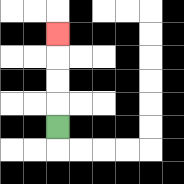{'start': '[2, 5]', 'end': '[2, 1]', 'path_directions': 'U,U,U,U', 'path_coordinates': '[[2, 5], [2, 4], [2, 3], [2, 2], [2, 1]]'}